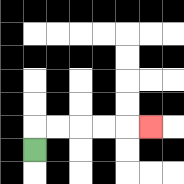{'start': '[1, 6]', 'end': '[6, 5]', 'path_directions': 'U,R,R,R,R,R', 'path_coordinates': '[[1, 6], [1, 5], [2, 5], [3, 5], [4, 5], [5, 5], [6, 5]]'}